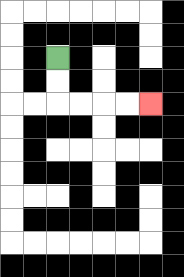{'start': '[2, 2]', 'end': '[6, 4]', 'path_directions': 'D,D,R,R,R,R', 'path_coordinates': '[[2, 2], [2, 3], [2, 4], [3, 4], [4, 4], [5, 4], [6, 4]]'}